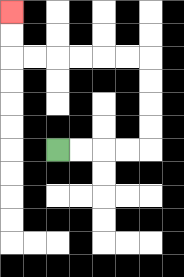{'start': '[2, 6]', 'end': '[0, 0]', 'path_directions': 'R,R,R,R,U,U,U,U,L,L,L,L,L,L,U,U', 'path_coordinates': '[[2, 6], [3, 6], [4, 6], [5, 6], [6, 6], [6, 5], [6, 4], [6, 3], [6, 2], [5, 2], [4, 2], [3, 2], [2, 2], [1, 2], [0, 2], [0, 1], [0, 0]]'}